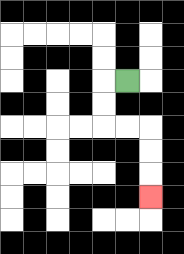{'start': '[5, 3]', 'end': '[6, 8]', 'path_directions': 'L,D,D,R,R,D,D,D', 'path_coordinates': '[[5, 3], [4, 3], [4, 4], [4, 5], [5, 5], [6, 5], [6, 6], [6, 7], [6, 8]]'}